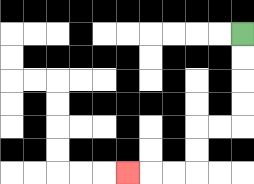{'start': '[10, 1]', 'end': '[5, 7]', 'path_directions': 'D,D,D,D,L,L,D,D,L,L,L', 'path_coordinates': '[[10, 1], [10, 2], [10, 3], [10, 4], [10, 5], [9, 5], [8, 5], [8, 6], [8, 7], [7, 7], [6, 7], [5, 7]]'}